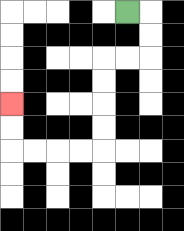{'start': '[5, 0]', 'end': '[0, 4]', 'path_directions': 'R,D,D,L,L,D,D,D,D,L,L,L,L,U,U', 'path_coordinates': '[[5, 0], [6, 0], [6, 1], [6, 2], [5, 2], [4, 2], [4, 3], [4, 4], [4, 5], [4, 6], [3, 6], [2, 6], [1, 6], [0, 6], [0, 5], [0, 4]]'}